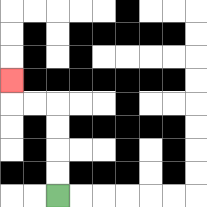{'start': '[2, 8]', 'end': '[0, 3]', 'path_directions': 'U,U,U,U,L,L,U', 'path_coordinates': '[[2, 8], [2, 7], [2, 6], [2, 5], [2, 4], [1, 4], [0, 4], [0, 3]]'}